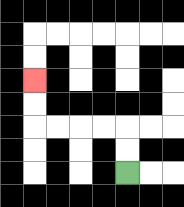{'start': '[5, 7]', 'end': '[1, 3]', 'path_directions': 'U,U,L,L,L,L,U,U', 'path_coordinates': '[[5, 7], [5, 6], [5, 5], [4, 5], [3, 5], [2, 5], [1, 5], [1, 4], [1, 3]]'}